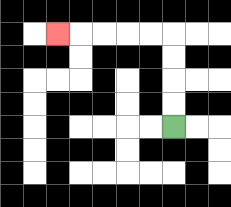{'start': '[7, 5]', 'end': '[2, 1]', 'path_directions': 'U,U,U,U,L,L,L,L,L', 'path_coordinates': '[[7, 5], [7, 4], [7, 3], [7, 2], [7, 1], [6, 1], [5, 1], [4, 1], [3, 1], [2, 1]]'}